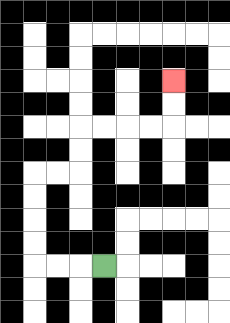{'start': '[4, 11]', 'end': '[7, 3]', 'path_directions': 'L,L,L,U,U,U,U,R,R,U,U,R,R,R,R,U,U', 'path_coordinates': '[[4, 11], [3, 11], [2, 11], [1, 11], [1, 10], [1, 9], [1, 8], [1, 7], [2, 7], [3, 7], [3, 6], [3, 5], [4, 5], [5, 5], [6, 5], [7, 5], [7, 4], [7, 3]]'}